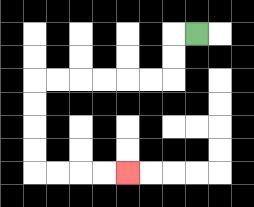{'start': '[8, 1]', 'end': '[5, 7]', 'path_directions': 'L,D,D,L,L,L,L,L,L,D,D,D,D,R,R,R,R', 'path_coordinates': '[[8, 1], [7, 1], [7, 2], [7, 3], [6, 3], [5, 3], [4, 3], [3, 3], [2, 3], [1, 3], [1, 4], [1, 5], [1, 6], [1, 7], [2, 7], [3, 7], [4, 7], [5, 7]]'}